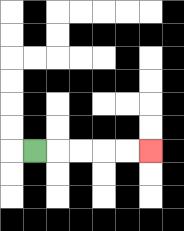{'start': '[1, 6]', 'end': '[6, 6]', 'path_directions': 'R,R,R,R,R', 'path_coordinates': '[[1, 6], [2, 6], [3, 6], [4, 6], [5, 6], [6, 6]]'}